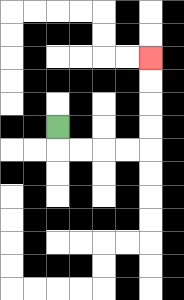{'start': '[2, 5]', 'end': '[6, 2]', 'path_directions': 'D,R,R,R,R,U,U,U,U', 'path_coordinates': '[[2, 5], [2, 6], [3, 6], [4, 6], [5, 6], [6, 6], [6, 5], [6, 4], [6, 3], [6, 2]]'}